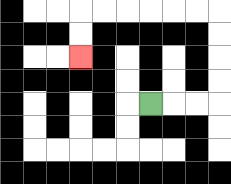{'start': '[6, 4]', 'end': '[3, 2]', 'path_directions': 'R,R,R,U,U,U,U,L,L,L,L,L,L,D,D', 'path_coordinates': '[[6, 4], [7, 4], [8, 4], [9, 4], [9, 3], [9, 2], [9, 1], [9, 0], [8, 0], [7, 0], [6, 0], [5, 0], [4, 0], [3, 0], [3, 1], [3, 2]]'}